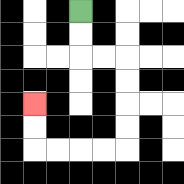{'start': '[3, 0]', 'end': '[1, 4]', 'path_directions': 'D,D,R,R,D,D,D,D,L,L,L,L,U,U', 'path_coordinates': '[[3, 0], [3, 1], [3, 2], [4, 2], [5, 2], [5, 3], [5, 4], [5, 5], [5, 6], [4, 6], [3, 6], [2, 6], [1, 6], [1, 5], [1, 4]]'}